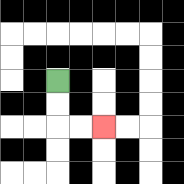{'start': '[2, 3]', 'end': '[4, 5]', 'path_directions': 'D,D,R,R', 'path_coordinates': '[[2, 3], [2, 4], [2, 5], [3, 5], [4, 5]]'}